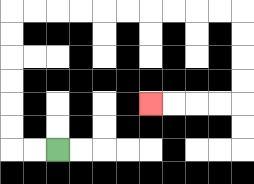{'start': '[2, 6]', 'end': '[6, 4]', 'path_directions': 'L,L,U,U,U,U,U,U,R,R,R,R,R,R,R,R,R,R,D,D,D,D,L,L,L,L', 'path_coordinates': '[[2, 6], [1, 6], [0, 6], [0, 5], [0, 4], [0, 3], [0, 2], [0, 1], [0, 0], [1, 0], [2, 0], [3, 0], [4, 0], [5, 0], [6, 0], [7, 0], [8, 0], [9, 0], [10, 0], [10, 1], [10, 2], [10, 3], [10, 4], [9, 4], [8, 4], [7, 4], [6, 4]]'}